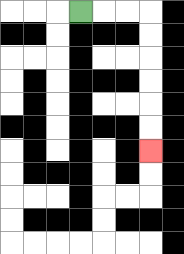{'start': '[3, 0]', 'end': '[6, 6]', 'path_directions': 'R,R,R,D,D,D,D,D,D', 'path_coordinates': '[[3, 0], [4, 0], [5, 0], [6, 0], [6, 1], [6, 2], [6, 3], [6, 4], [6, 5], [6, 6]]'}